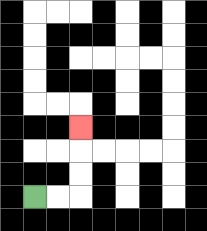{'start': '[1, 8]', 'end': '[3, 5]', 'path_directions': 'R,R,U,U,U', 'path_coordinates': '[[1, 8], [2, 8], [3, 8], [3, 7], [3, 6], [3, 5]]'}